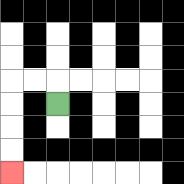{'start': '[2, 4]', 'end': '[0, 7]', 'path_directions': 'U,L,L,D,D,D,D', 'path_coordinates': '[[2, 4], [2, 3], [1, 3], [0, 3], [0, 4], [0, 5], [0, 6], [0, 7]]'}